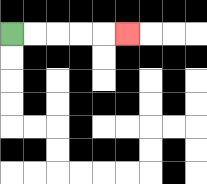{'start': '[0, 1]', 'end': '[5, 1]', 'path_directions': 'R,R,R,R,R', 'path_coordinates': '[[0, 1], [1, 1], [2, 1], [3, 1], [4, 1], [5, 1]]'}